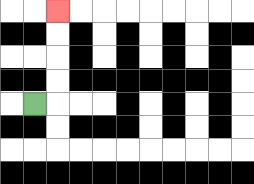{'start': '[1, 4]', 'end': '[2, 0]', 'path_directions': 'R,U,U,U,U', 'path_coordinates': '[[1, 4], [2, 4], [2, 3], [2, 2], [2, 1], [2, 0]]'}